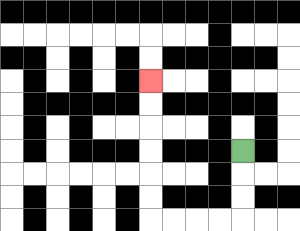{'start': '[10, 6]', 'end': '[6, 3]', 'path_directions': 'D,D,D,L,L,L,L,U,U,U,U,U,U', 'path_coordinates': '[[10, 6], [10, 7], [10, 8], [10, 9], [9, 9], [8, 9], [7, 9], [6, 9], [6, 8], [6, 7], [6, 6], [6, 5], [6, 4], [6, 3]]'}